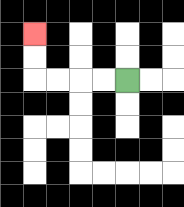{'start': '[5, 3]', 'end': '[1, 1]', 'path_directions': 'L,L,L,L,U,U', 'path_coordinates': '[[5, 3], [4, 3], [3, 3], [2, 3], [1, 3], [1, 2], [1, 1]]'}